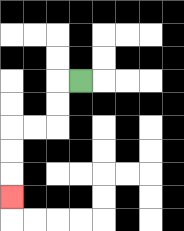{'start': '[3, 3]', 'end': '[0, 8]', 'path_directions': 'L,D,D,L,L,D,D,D', 'path_coordinates': '[[3, 3], [2, 3], [2, 4], [2, 5], [1, 5], [0, 5], [0, 6], [0, 7], [0, 8]]'}